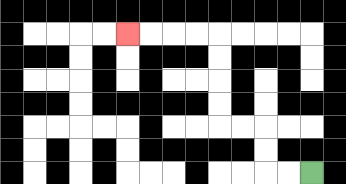{'start': '[13, 7]', 'end': '[5, 1]', 'path_directions': 'L,L,U,U,L,L,U,U,U,U,L,L,L,L', 'path_coordinates': '[[13, 7], [12, 7], [11, 7], [11, 6], [11, 5], [10, 5], [9, 5], [9, 4], [9, 3], [9, 2], [9, 1], [8, 1], [7, 1], [6, 1], [5, 1]]'}